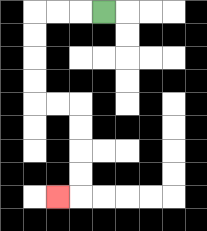{'start': '[4, 0]', 'end': '[2, 8]', 'path_directions': 'L,L,L,D,D,D,D,R,R,D,D,D,D,L', 'path_coordinates': '[[4, 0], [3, 0], [2, 0], [1, 0], [1, 1], [1, 2], [1, 3], [1, 4], [2, 4], [3, 4], [3, 5], [3, 6], [3, 7], [3, 8], [2, 8]]'}